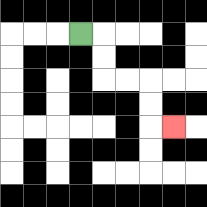{'start': '[3, 1]', 'end': '[7, 5]', 'path_directions': 'R,D,D,R,R,D,D,R', 'path_coordinates': '[[3, 1], [4, 1], [4, 2], [4, 3], [5, 3], [6, 3], [6, 4], [6, 5], [7, 5]]'}